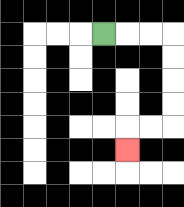{'start': '[4, 1]', 'end': '[5, 6]', 'path_directions': 'R,R,R,D,D,D,D,L,L,D', 'path_coordinates': '[[4, 1], [5, 1], [6, 1], [7, 1], [7, 2], [7, 3], [7, 4], [7, 5], [6, 5], [5, 5], [5, 6]]'}